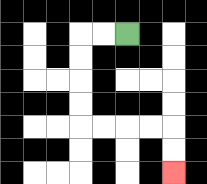{'start': '[5, 1]', 'end': '[7, 7]', 'path_directions': 'L,L,D,D,D,D,R,R,R,R,D,D', 'path_coordinates': '[[5, 1], [4, 1], [3, 1], [3, 2], [3, 3], [3, 4], [3, 5], [4, 5], [5, 5], [6, 5], [7, 5], [7, 6], [7, 7]]'}